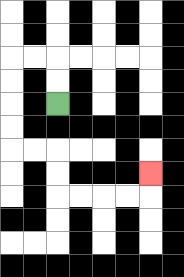{'start': '[2, 4]', 'end': '[6, 7]', 'path_directions': 'U,U,L,L,D,D,D,D,R,R,D,D,R,R,R,R,U', 'path_coordinates': '[[2, 4], [2, 3], [2, 2], [1, 2], [0, 2], [0, 3], [0, 4], [0, 5], [0, 6], [1, 6], [2, 6], [2, 7], [2, 8], [3, 8], [4, 8], [5, 8], [6, 8], [6, 7]]'}